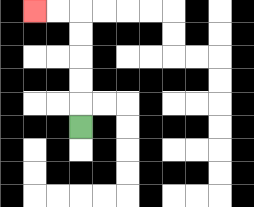{'start': '[3, 5]', 'end': '[1, 0]', 'path_directions': 'U,U,U,U,U,L,L', 'path_coordinates': '[[3, 5], [3, 4], [3, 3], [3, 2], [3, 1], [3, 0], [2, 0], [1, 0]]'}